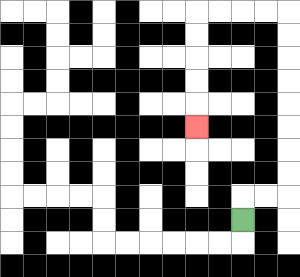{'start': '[10, 9]', 'end': '[8, 5]', 'path_directions': 'U,R,R,U,U,U,U,U,U,U,U,L,L,L,L,D,D,D,D,D', 'path_coordinates': '[[10, 9], [10, 8], [11, 8], [12, 8], [12, 7], [12, 6], [12, 5], [12, 4], [12, 3], [12, 2], [12, 1], [12, 0], [11, 0], [10, 0], [9, 0], [8, 0], [8, 1], [8, 2], [8, 3], [8, 4], [8, 5]]'}